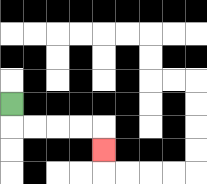{'start': '[0, 4]', 'end': '[4, 6]', 'path_directions': 'D,R,R,R,R,D', 'path_coordinates': '[[0, 4], [0, 5], [1, 5], [2, 5], [3, 5], [4, 5], [4, 6]]'}